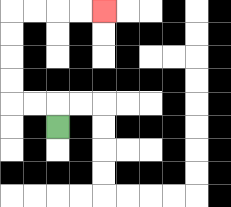{'start': '[2, 5]', 'end': '[4, 0]', 'path_directions': 'U,L,L,U,U,U,U,R,R,R,R', 'path_coordinates': '[[2, 5], [2, 4], [1, 4], [0, 4], [0, 3], [0, 2], [0, 1], [0, 0], [1, 0], [2, 0], [3, 0], [4, 0]]'}